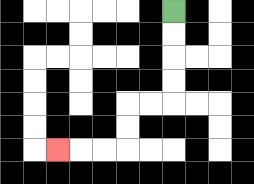{'start': '[7, 0]', 'end': '[2, 6]', 'path_directions': 'D,D,D,D,L,L,D,D,L,L,L', 'path_coordinates': '[[7, 0], [7, 1], [7, 2], [7, 3], [7, 4], [6, 4], [5, 4], [5, 5], [5, 6], [4, 6], [3, 6], [2, 6]]'}